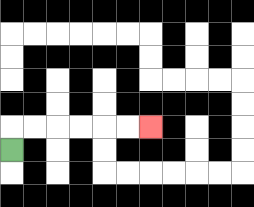{'start': '[0, 6]', 'end': '[6, 5]', 'path_directions': 'U,R,R,R,R,R,R', 'path_coordinates': '[[0, 6], [0, 5], [1, 5], [2, 5], [3, 5], [4, 5], [5, 5], [6, 5]]'}